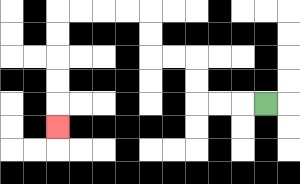{'start': '[11, 4]', 'end': '[2, 5]', 'path_directions': 'L,L,L,U,U,L,L,U,U,L,L,L,L,D,D,D,D,D', 'path_coordinates': '[[11, 4], [10, 4], [9, 4], [8, 4], [8, 3], [8, 2], [7, 2], [6, 2], [6, 1], [6, 0], [5, 0], [4, 0], [3, 0], [2, 0], [2, 1], [2, 2], [2, 3], [2, 4], [2, 5]]'}